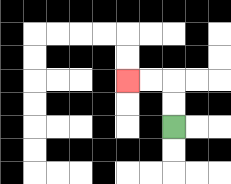{'start': '[7, 5]', 'end': '[5, 3]', 'path_directions': 'U,U,L,L', 'path_coordinates': '[[7, 5], [7, 4], [7, 3], [6, 3], [5, 3]]'}